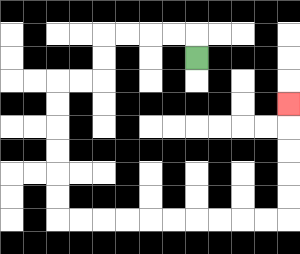{'start': '[8, 2]', 'end': '[12, 4]', 'path_directions': 'U,L,L,L,L,D,D,L,L,D,D,D,D,D,D,R,R,R,R,R,R,R,R,R,R,U,U,U,U,U', 'path_coordinates': '[[8, 2], [8, 1], [7, 1], [6, 1], [5, 1], [4, 1], [4, 2], [4, 3], [3, 3], [2, 3], [2, 4], [2, 5], [2, 6], [2, 7], [2, 8], [2, 9], [3, 9], [4, 9], [5, 9], [6, 9], [7, 9], [8, 9], [9, 9], [10, 9], [11, 9], [12, 9], [12, 8], [12, 7], [12, 6], [12, 5], [12, 4]]'}